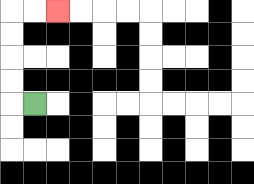{'start': '[1, 4]', 'end': '[2, 0]', 'path_directions': 'L,U,U,U,U,R,R', 'path_coordinates': '[[1, 4], [0, 4], [0, 3], [0, 2], [0, 1], [0, 0], [1, 0], [2, 0]]'}